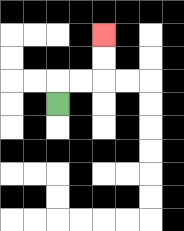{'start': '[2, 4]', 'end': '[4, 1]', 'path_directions': 'U,R,R,U,U', 'path_coordinates': '[[2, 4], [2, 3], [3, 3], [4, 3], [4, 2], [4, 1]]'}